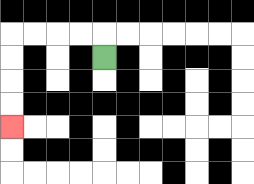{'start': '[4, 2]', 'end': '[0, 5]', 'path_directions': 'U,L,L,L,L,D,D,D,D', 'path_coordinates': '[[4, 2], [4, 1], [3, 1], [2, 1], [1, 1], [0, 1], [0, 2], [0, 3], [0, 4], [0, 5]]'}